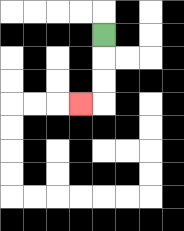{'start': '[4, 1]', 'end': '[3, 4]', 'path_directions': 'D,D,D,L', 'path_coordinates': '[[4, 1], [4, 2], [4, 3], [4, 4], [3, 4]]'}